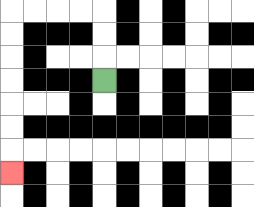{'start': '[4, 3]', 'end': '[0, 7]', 'path_directions': 'U,U,U,L,L,L,L,D,D,D,D,D,D,D', 'path_coordinates': '[[4, 3], [4, 2], [4, 1], [4, 0], [3, 0], [2, 0], [1, 0], [0, 0], [0, 1], [0, 2], [0, 3], [0, 4], [0, 5], [0, 6], [0, 7]]'}